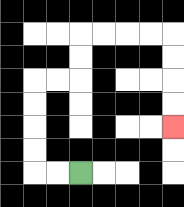{'start': '[3, 7]', 'end': '[7, 5]', 'path_directions': 'L,L,U,U,U,U,R,R,U,U,R,R,R,R,D,D,D,D', 'path_coordinates': '[[3, 7], [2, 7], [1, 7], [1, 6], [1, 5], [1, 4], [1, 3], [2, 3], [3, 3], [3, 2], [3, 1], [4, 1], [5, 1], [6, 1], [7, 1], [7, 2], [7, 3], [7, 4], [7, 5]]'}